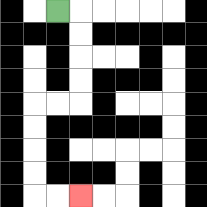{'start': '[2, 0]', 'end': '[3, 8]', 'path_directions': 'R,D,D,D,D,L,L,D,D,D,D,R,R', 'path_coordinates': '[[2, 0], [3, 0], [3, 1], [3, 2], [3, 3], [3, 4], [2, 4], [1, 4], [1, 5], [1, 6], [1, 7], [1, 8], [2, 8], [3, 8]]'}